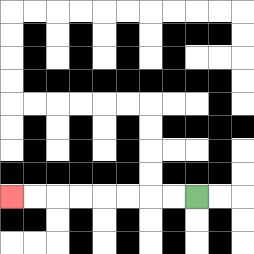{'start': '[8, 8]', 'end': '[0, 8]', 'path_directions': 'L,L,L,L,L,L,L,L', 'path_coordinates': '[[8, 8], [7, 8], [6, 8], [5, 8], [4, 8], [3, 8], [2, 8], [1, 8], [0, 8]]'}